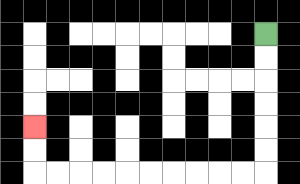{'start': '[11, 1]', 'end': '[1, 5]', 'path_directions': 'D,D,D,D,D,D,L,L,L,L,L,L,L,L,L,L,U,U', 'path_coordinates': '[[11, 1], [11, 2], [11, 3], [11, 4], [11, 5], [11, 6], [11, 7], [10, 7], [9, 7], [8, 7], [7, 7], [6, 7], [5, 7], [4, 7], [3, 7], [2, 7], [1, 7], [1, 6], [1, 5]]'}